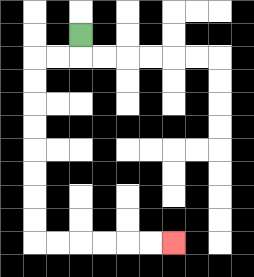{'start': '[3, 1]', 'end': '[7, 10]', 'path_directions': 'D,L,L,D,D,D,D,D,D,D,D,R,R,R,R,R,R', 'path_coordinates': '[[3, 1], [3, 2], [2, 2], [1, 2], [1, 3], [1, 4], [1, 5], [1, 6], [1, 7], [1, 8], [1, 9], [1, 10], [2, 10], [3, 10], [4, 10], [5, 10], [6, 10], [7, 10]]'}